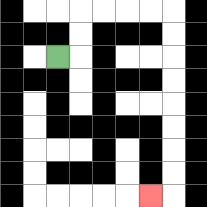{'start': '[2, 2]', 'end': '[6, 8]', 'path_directions': 'R,U,U,R,R,R,R,D,D,D,D,D,D,D,D,L', 'path_coordinates': '[[2, 2], [3, 2], [3, 1], [3, 0], [4, 0], [5, 0], [6, 0], [7, 0], [7, 1], [7, 2], [7, 3], [7, 4], [7, 5], [7, 6], [7, 7], [7, 8], [6, 8]]'}